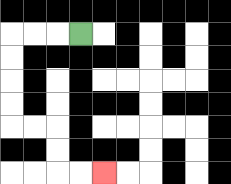{'start': '[3, 1]', 'end': '[4, 7]', 'path_directions': 'L,L,L,D,D,D,D,R,R,D,D,R,R', 'path_coordinates': '[[3, 1], [2, 1], [1, 1], [0, 1], [0, 2], [0, 3], [0, 4], [0, 5], [1, 5], [2, 5], [2, 6], [2, 7], [3, 7], [4, 7]]'}